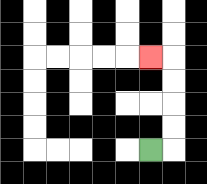{'start': '[6, 6]', 'end': '[6, 2]', 'path_directions': 'R,U,U,U,U,L', 'path_coordinates': '[[6, 6], [7, 6], [7, 5], [7, 4], [7, 3], [7, 2], [6, 2]]'}